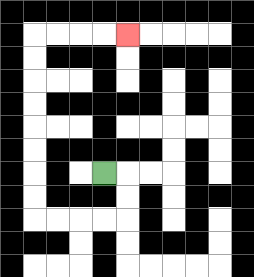{'start': '[4, 7]', 'end': '[5, 1]', 'path_directions': 'R,D,D,L,L,L,L,U,U,U,U,U,U,U,U,R,R,R,R', 'path_coordinates': '[[4, 7], [5, 7], [5, 8], [5, 9], [4, 9], [3, 9], [2, 9], [1, 9], [1, 8], [1, 7], [1, 6], [1, 5], [1, 4], [1, 3], [1, 2], [1, 1], [2, 1], [3, 1], [4, 1], [5, 1]]'}